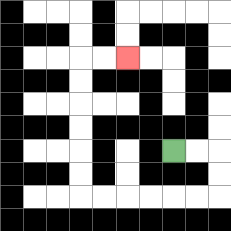{'start': '[7, 6]', 'end': '[5, 2]', 'path_directions': 'R,R,D,D,L,L,L,L,L,L,U,U,U,U,U,U,R,R', 'path_coordinates': '[[7, 6], [8, 6], [9, 6], [9, 7], [9, 8], [8, 8], [7, 8], [6, 8], [5, 8], [4, 8], [3, 8], [3, 7], [3, 6], [3, 5], [3, 4], [3, 3], [3, 2], [4, 2], [5, 2]]'}